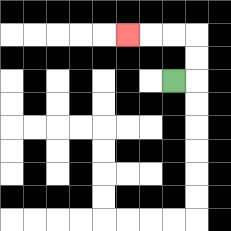{'start': '[7, 3]', 'end': '[5, 1]', 'path_directions': 'R,U,U,L,L,L', 'path_coordinates': '[[7, 3], [8, 3], [8, 2], [8, 1], [7, 1], [6, 1], [5, 1]]'}